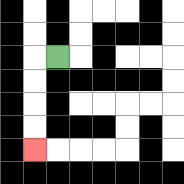{'start': '[2, 2]', 'end': '[1, 6]', 'path_directions': 'L,D,D,D,D', 'path_coordinates': '[[2, 2], [1, 2], [1, 3], [1, 4], [1, 5], [1, 6]]'}